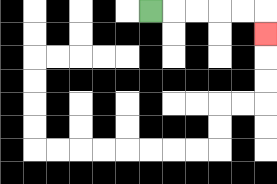{'start': '[6, 0]', 'end': '[11, 1]', 'path_directions': 'R,R,R,R,R,D', 'path_coordinates': '[[6, 0], [7, 0], [8, 0], [9, 0], [10, 0], [11, 0], [11, 1]]'}